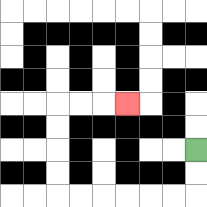{'start': '[8, 6]', 'end': '[5, 4]', 'path_directions': 'D,D,L,L,L,L,L,L,U,U,U,U,R,R,R', 'path_coordinates': '[[8, 6], [8, 7], [8, 8], [7, 8], [6, 8], [5, 8], [4, 8], [3, 8], [2, 8], [2, 7], [2, 6], [2, 5], [2, 4], [3, 4], [4, 4], [5, 4]]'}